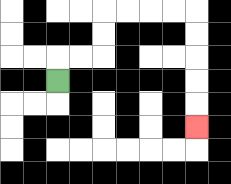{'start': '[2, 3]', 'end': '[8, 5]', 'path_directions': 'U,R,R,U,U,R,R,R,R,D,D,D,D,D', 'path_coordinates': '[[2, 3], [2, 2], [3, 2], [4, 2], [4, 1], [4, 0], [5, 0], [6, 0], [7, 0], [8, 0], [8, 1], [8, 2], [8, 3], [8, 4], [8, 5]]'}